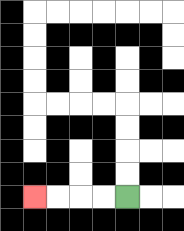{'start': '[5, 8]', 'end': '[1, 8]', 'path_directions': 'L,L,L,L', 'path_coordinates': '[[5, 8], [4, 8], [3, 8], [2, 8], [1, 8]]'}